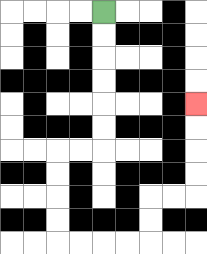{'start': '[4, 0]', 'end': '[8, 4]', 'path_directions': 'D,D,D,D,D,D,L,L,D,D,D,D,R,R,R,R,U,U,R,R,U,U,U,U', 'path_coordinates': '[[4, 0], [4, 1], [4, 2], [4, 3], [4, 4], [4, 5], [4, 6], [3, 6], [2, 6], [2, 7], [2, 8], [2, 9], [2, 10], [3, 10], [4, 10], [5, 10], [6, 10], [6, 9], [6, 8], [7, 8], [8, 8], [8, 7], [8, 6], [8, 5], [8, 4]]'}